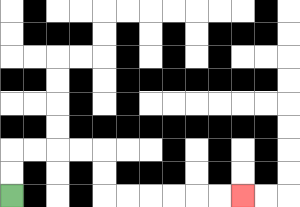{'start': '[0, 8]', 'end': '[10, 8]', 'path_directions': 'U,U,R,R,R,R,D,D,R,R,R,R,R,R', 'path_coordinates': '[[0, 8], [0, 7], [0, 6], [1, 6], [2, 6], [3, 6], [4, 6], [4, 7], [4, 8], [5, 8], [6, 8], [7, 8], [8, 8], [9, 8], [10, 8]]'}